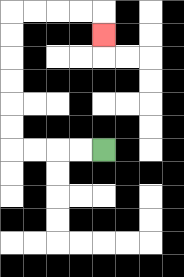{'start': '[4, 6]', 'end': '[4, 1]', 'path_directions': 'L,L,L,L,U,U,U,U,U,U,R,R,R,R,D', 'path_coordinates': '[[4, 6], [3, 6], [2, 6], [1, 6], [0, 6], [0, 5], [0, 4], [0, 3], [0, 2], [0, 1], [0, 0], [1, 0], [2, 0], [3, 0], [4, 0], [4, 1]]'}